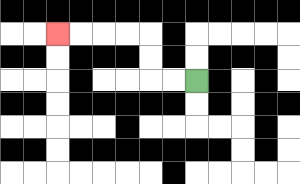{'start': '[8, 3]', 'end': '[2, 1]', 'path_directions': 'L,L,U,U,L,L,L,L', 'path_coordinates': '[[8, 3], [7, 3], [6, 3], [6, 2], [6, 1], [5, 1], [4, 1], [3, 1], [2, 1]]'}